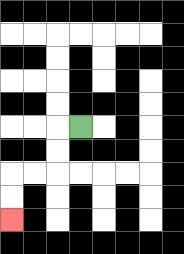{'start': '[3, 5]', 'end': '[0, 9]', 'path_directions': 'L,D,D,L,L,D,D', 'path_coordinates': '[[3, 5], [2, 5], [2, 6], [2, 7], [1, 7], [0, 7], [0, 8], [0, 9]]'}